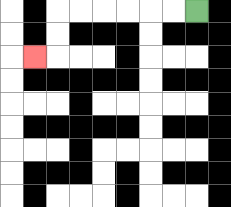{'start': '[8, 0]', 'end': '[1, 2]', 'path_directions': 'L,L,L,L,L,L,D,D,L', 'path_coordinates': '[[8, 0], [7, 0], [6, 0], [5, 0], [4, 0], [3, 0], [2, 0], [2, 1], [2, 2], [1, 2]]'}